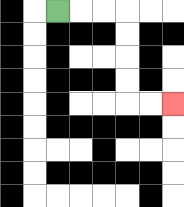{'start': '[2, 0]', 'end': '[7, 4]', 'path_directions': 'R,R,R,D,D,D,D,R,R', 'path_coordinates': '[[2, 0], [3, 0], [4, 0], [5, 0], [5, 1], [5, 2], [5, 3], [5, 4], [6, 4], [7, 4]]'}